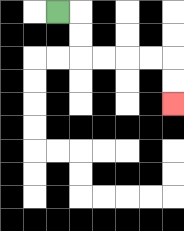{'start': '[2, 0]', 'end': '[7, 4]', 'path_directions': 'R,D,D,R,R,R,R,D,D', 'path_coordinates': '[[2, 0], [3, 0], [3, 1], [3, 2], [4, 2], [5, 2], [6, 2], [7, 2], [7, 3], [7, 4]]'}